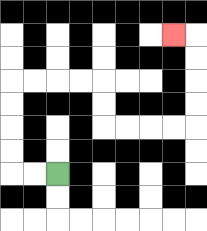{'start': '[2, 7]', 'end': '[7, 1]', 'path_directions': 'L,L,U,U,U,U,R,R,R,R,D,D,R,R,R,R,U,U,U,U,L', 'path_coordinates': '[[2, 7], [1, 7], [0, 7], [0, 6], [0, 5], [0, 4], [0, 3], [1, 3], [2, 3], [3, 3], [4, 3], [4, 4], [4, 5], [5, 5], [6, 5], [7, 5], [8, 5], [8, 4], [8, 3], [8, 2], [8, 1], [7, 1]]'}